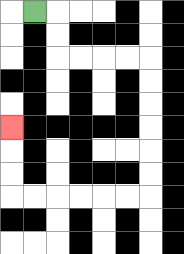{'start': '[1, 0]', 'end': '[0, 5]', 'path_directions': 'R,D,D,R,R,R,R,D,D,D,D,D,D,L,L,L,L,L,L,U,U,U', 'path_coordinates': '[[1, 0], [2, 0], [2, 1], [2, 2], [3, 2], [4, 2], [5, 2], [6, 2], [6, 3], [6, 4], [6, 5], [6, 6], [6, 7], [6, 8], [5, 8], [4, 8], [3, 8], [2, 8], [1, 8], [0, 8], [0, 7], [0, 6], [0, 5]]'}